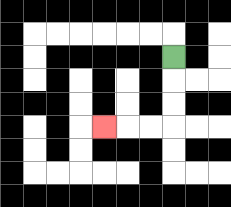{'start': '[7, 2]', 'end': '[4, 5]', 'path_directions': 'D,D,D,L,L,L', 'path_coordinates': '[[7, 2], [7, 3], [7, 4], [7, 5], [6, 5], [5, 5], [4, 5]]'}